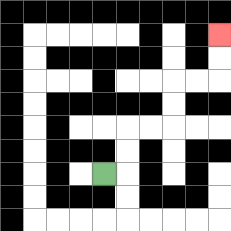{'start': '[4, 7]', 'end': '[9, 1]', 'path_directions': 'R,U,U,R,R,U,U,R,R,U,U', 'path_coordinates': '[[4, 7], [5, 7], [5, 6], [5, 5], [6, 5], [7, 5], [7, 4], [7, 3], [8, 3], [9, 3], [9, 2], [9, 1]]'}